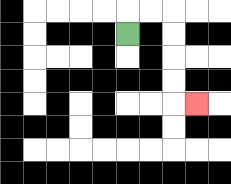{'start': '[5, 1]', 'end': '[8, 4]', 'path_directions': 'U,R,R,D,D,D,D,R', 'path_coordinates': '[[5, 1], [5, 0], [6, 0], [7, 0], [7, 1], [7, 2], [7, 3], [7, 4], [8, 4]]'}